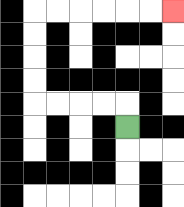{'start': '[5, 5]', 'end': '[7, 0]', 'path_directions': 'U,L,L,L,L,U,U,U,U,R,R,R,R,R,R', 'path_coordinates': '[[5, 5], [5, 4], [4, 4], [3, 4], [2, 4], [1, 4], [1, 3], [1, 2], [1, 1], [1, 0], [2, 0], [3, 0], [4, 0], [5, 0], [6, 0], [7, 0]]'}